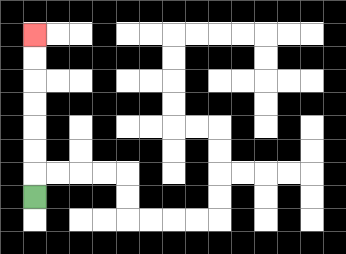{'start': '[1, 8]', 'end': '[1, 1]', 'path_directions': 'U,U,U,U,U,U,U', 'path_coordinates': '[[1, 8], [1, 7], [1, 6], [1, 5], [1, 4], [1, 3], [1, 2], [1, 1]]'}